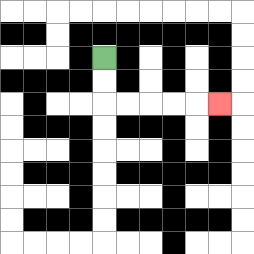{'start': '[4, 2]', 'end': '[9, 4]', 'path_directions': 'D,D,R,R,R,R,R', 'path_coordinates': '[[4, 2], [4, 3], [4, 4], [5, 4], [6, 4], [7, 4], [8, 4], [9, 4]]'}